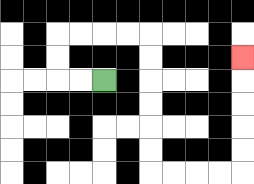{'start': '[4, 3]', 'end': '[10, 2]', 'path_directions': 'L,L,U,U,R,R,R,R,D,D,D,D,D,D,R,R,R,R,U,U,U,U,U', 'path_coordinates': '[[4, 3], [3, 3], [2, 3], [2, 2], [2, 1], [3, 1], [4, 1], [5, 1], [6, 1], [6, 2], [6, 3], [6, 4], [6, 5], [6, 6], [6, 7], [7, 7], [8, 7], [9, 7], [10, 7], [10, 6], [10, 5], [10, 4], [10, 3], [10, 2]]'}